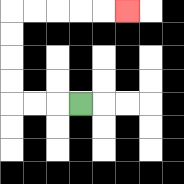{'start': '[3, 4]', 'end': '[5, 0]', 'path_directions': 'L,L,L,U,U,U,U,R,R,R,R,R', 'path_coordinates': '[[3, 4], [2, 4], [1, 4], [0, 4], [0, 3], [0, 2], [0, 1], [0, 0], [1, 0], [2, 0], [3, 0], [4, 0], [5, 0]]'}